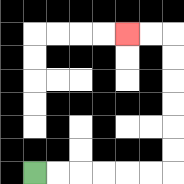{'start': '[1, 7]', 'end': '[5, 1]', 'path_directions': 'R,R,R,R,R,R,U,U,U,U,U,U,L,L', 'path_coordinates': '[[1, 7], [2, 7], [3, 7], [4, 7], [5, 7], [6, 7], [7, 7], [7, 6], [7, 5], [7, 4], [7, 3], [7, 2], [7, 1], [6, 1], [5, 1]]'}